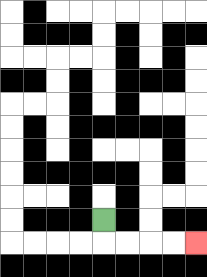{'start': '[4, 9]', 'end': '[8, 10]', 'path_directions': 'D,R,R,R,R', 'path_coordinates': '[[4, 9], [4, 10], [5, 10], [6, 10], [7, 10], [8, 10]]'}